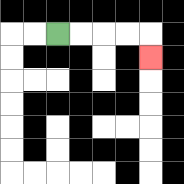{'start': '[2, 1]', 'end': '[6, 2]', 'path_directions': 'R,R,R,R,D', 'path_coordinates': '[[2, 1], [3, 1], [4, 1], [5, 1], [6, 1], [6, 2]]'}